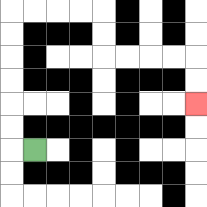{'start': '[1, 6]', 'end': '[8, 4]', 'path_directions': 'L,U,U,U,U,U,U,R,R,R,R,D,D,R,R,R,R,D,D', 'path_coordinates': '[[1, 6], [0, 6], [0, 5], [0, 4], [0, 3], [0, 2], [0, 1], [0, 0], [1, 0], [2, 0], [3, 0], [4, 0], [4, 1], [4, 2], [5, 2], [6, 2], [7, 2], [8, 2], [8, 3], [8, 4]]'}